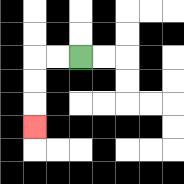{'start': '[3, 2]', 'end': '[1, 5]', 'path_directions': 'L,L,D,D,D', 'path_coordinates': '[[3, 2], [2, 2], [1, 2], [1, 3], [1, 4], [1, 5]]'}